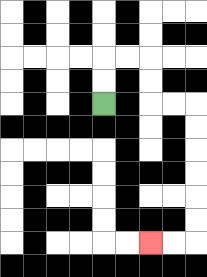{'start': '[4, 4]', 'end': '[6, 10]', 'path_directions': 'U,U,R,R,D,D,R,R,D,D,D,D,D,D,L,L', 'path_coordinates': '[[4, 4], [4, 3], [4, 2], [5, 2], [6, 2], [6, 3], [6, 4], [7, 4], [8, 4], [8, 5], [8, 6], [8, 7], [8, 8], [8, 9], [8, 10], [7, 10], [6, 10]]'}